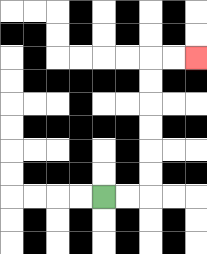{'start': '[4, 8]', 'end': '[8, 2]', 'path_directions': 'R,R,U,U,U,U,U,U,R,R', 'path_coordinates': '[[4, 8], [5, 8], [6, 8], [6, 7], [6, 6], [6, 5], [6, 4], [6, 3], [6, 2], [7, 2], [8, 2]]'}